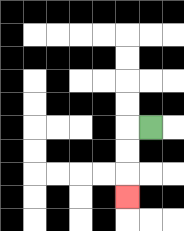{'start': '[6, 5]', 'end': '[5, 8]', 'path_directions': 'L,D,D,D', 'path_coordinates': '[[6, 5], [5, 5], [5, 6], [5, 7], [5, 8]]'}